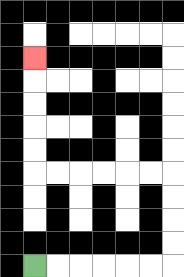{'start': '[1, 11]', 'end': '[1, 2]', 'path_directions': 'R,R,R,R,R,R,U,U,U,U,L,L,L,L,L,L,U,U,U,U,U', 'path_coordinates': '[[1, 11], [2, 11], [3, 11], [4, 11], [5, 11], [6, 11], [7, 11], [7, 10], [7, 9], [7, 8], [7, 7], [6, 7], [5, 7], [4, 7], [3, 7], [2, 7], [1, 7], [1, 6], [1, 5], [1, 4], [1, 3], [1, 2]]'}